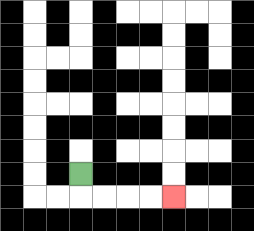{'start': '[3, 7]', 'end': '[7, 8]', 'path_directions': 'D,R,R,R,R', 'path_coordinates': '[[3, 7], [3, 8], [4, 8], [5, 8], [6, 8], [7, 8]]'}